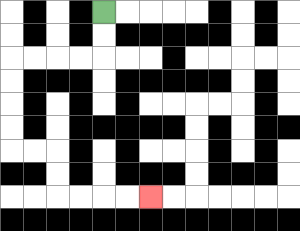{'start': '[4, 0]', 'end': '[6, 8]', 'path_directions': 'D,D,L,L,L,L,D,D,D,D,R,R,D,D,R,R,R,R', 'path_coordinates': '[[4, 0], [4, 1], [4, 2], [3, 2], [2, 2], [1, 2], [0, 2], [0, 3], [0, 4], [0, 5], [0, 6], [1, 6], [2, 6], [2, 7], [2, 8], [3, 8], [4, 8], [5, 8], [6, 8]]'}